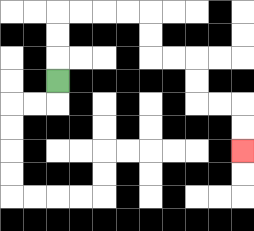{'start': '[2, 3]', 'end': '[10, 6]', 'path_directions': 'U,U,U,R,R,R,R,D,D,R,R,D,D,R,R,D,D', 'path_coordinates': '[[2, 3], [2, 2], [2, 1], [2, 0], [3, 0], [4, 0], [5, 0], [6, 0], [6, 1], [6, 2], [7, 2], [8, 2], [8, 3], [8, 4], [9, 4], [10, 4], [10, 5], [10, 6]]'}